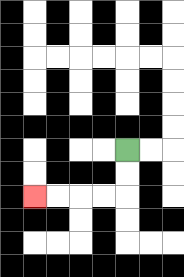{'start': '[5, 6]', 'end': '[1, 8]', 'path_directions': 'D,D,L,L,L,L', 'path_coordinates': '[[5, 6], [5, 7], [5, 8], [4, 8], [3, 8], [2, 8], [1, 8]]'}